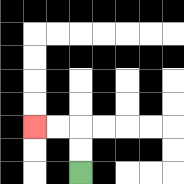{'start': '[3, 7]', 'end': '[1, 5]', 'path_directions': 'U,U,L,L', 'path_coordinates': '[[3, 7], [3, 6], [3, 5], [2, 5], [1, 5]]'}